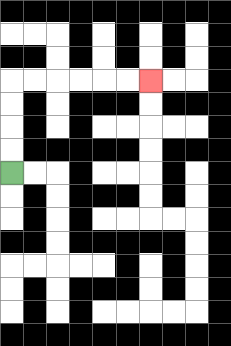{'start': '[0, 7]', 'end': '[6, 3]', 'path_directions': 'U,U,U,U,R,R,R,R,R,R', 'path_coordinates': '[[0, 7], [0, 6], [0, 5], [0, 4], [0, 3], [1, 3], [2, 3], [3, 3], [4, 3], [5, 3], [6, 3]]'}